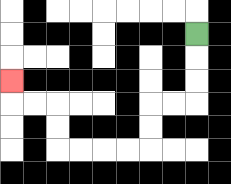{'start': '[8, 1]', 'end': '[0, 3]', 'path_directions': 'D,D,D,L,L,D,D,L,L,L,L,U,U,L,L,U', 'path_coordinates': '[[8, 1], [8, 2], [8, 3], [8, 4], [7, 4], [6, 4], [6, 5], [6, 6], [5, 6], [4, 6], [3, 6], [2, 6], [2, 5], [2, 4], [1, 4], [0, 4], [0, 3]]'}